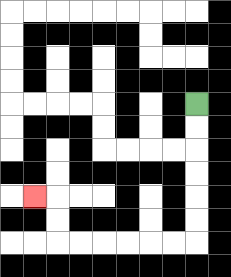{'start': '[8, 4]', 'end': '[1, 8]', 'path_directions': 'D,D,D,D,D,D,L,L,L,L,L,L,U,U,L', 'path_coordinates': '[[8, 4], [8, 5], [8, 6], [8, 7], [8, 8], [8, 9], [8, 10], [7, 10], [6, 10], [5, 10], [4, 10], [3, 10], [2, 10], [2, 9], [2, 8], [1, 8]]'}